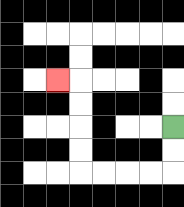{'start': '[7, 5]', 'end': '[2, 3]', 'path_directions': 'D,D,L,L,L,L,U,U,U,U,L', 'path_coordinates': '[[7, 5], [7, 6], [7, 7], [6, 7], [5, 7], [4, 7], [3, 7], [3, 6], [3, 5], [3, 4], [3, 3], [2, 3]]'}